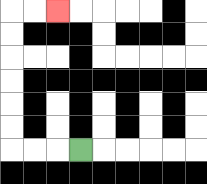{'start': '[3, 6]', 'end': '[2, 0]', 'path_directions': 'L,L,L,U,U,U,U,U,U,R,R', 'path_coordinates': '[[3, 6], [2, 6], [1, 6], [0, 6], [0, 5], [0, 4], [0, 3], [0, 2], [0, 1], [0, 0], [1, 0], [2, 0]]'}